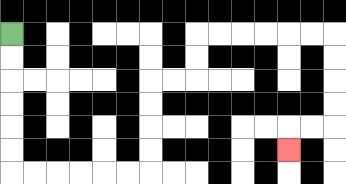{'start': '[0, 1]', 'end': '[12, 6]', 'path_directions': 'D,D,D,D,D,D,R,R,R,R,R,R,U,U,U,U,R,R,U,U,R,R,R,R,R,R,D,D,D,D,L,L,D', 'path_coordinates': '[[0, 1], [0, 2], [0, 3], [0, 4], [0, 5], [0, 6], [0, 7], [1, 7], [2, 7], [3, 7], [4, 7], [5, 7], [6, 7], [6, 6], [6, 5], [6, 4], [6, 3], [7, 3], [8, 3], [8, 2], [8, 1], [9, 1], [10, 1], [11, 1], [12, 1], [13, 1], [14, 1], [14, 2], [14, 3], [14, 4], [14, 5], [13, 5], [12, 5], [12, 6]]'}